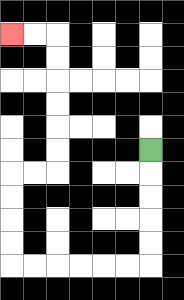{'start': '[6, 6]', 'end': '[0, 1]', 'path_directions': 'D,D,D,D,D,L,L,L,L,L,L,U,U,U,U,R,R,U,U,U,U,U,U,L,L', 'path_coordinates': '[[6, 6], [6, 7], [6, 8], [6, 9], [6, 10], [6, 11], [5, 11], [4, 11], [3, 11], [2, 11], [1, 11], [0, 11], [0, 10], [0, 9], [0, 8], [0, 7], [1, 7], [2, 7], [2, 6], [2, 5], [2, 4], [2, 3], [2, 2], [2, 1], [1, 1], [0, 1]]'}